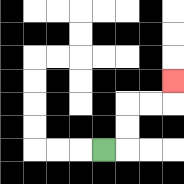{'start': '[4, 6]', 'end': '[7, 3]', 'path_directions': 'R,U,U,R,R,U', 'path_coordinates': '[[4, 6], [5, 6], [5, 5], [5, 4], [6, 4], [7, 4], [7, 3]]'}